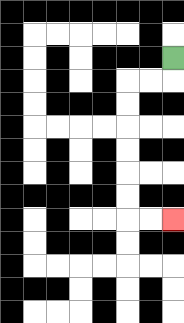{'start': '[7, 2]', 'end': '[7, 9]', 'path_directions': 'D,L,L,D,D,D,D,D,D,R,R', 'path_coordinates': '[[7, 2], [7, 3], [6, 3], [5, 3], [5, 4], [5, 5], [5, 6], [5, 7], [5, 8], [5, 9], [6, 9], [7, 9]]'}